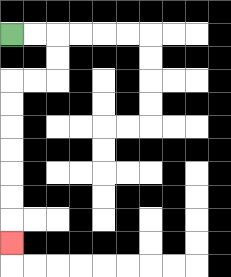{'start': '[0, 1]', 'end': '[0, 10]', 'path_directions': 'R,R,D,D,L,L,D,D,D,D,D,D,D', 'path_coordinates': '[[0, 1], [1, 1], [2, 1], [2, 2], [2, 3], [1, 3], [0, 3], [0, 4], [0, 5], [0, 6], [0, 7], [0, 8], [0, 9], [0, 10]]'}